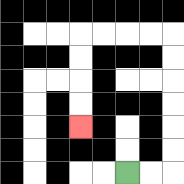{'start': '[5, 7]', 'end': '[3, 5]', 'path_directions': 'R,R,U,U,U,U,U,U,L,L,L,L,D,D,D,D', 'path_coordinates': '[[5, 7], [6, 7], [7, 7], [7, 6], [7, 5], [7, 4], [7, 3], [7, 2], [7, 1], [6, 1], [5, 1], [4, 1], [3, 1], [3, 2], [3, 3], [3, 4], [3, 5]]'}